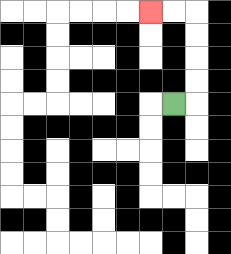{'start': '[7, 4]', 'end': '[6, 0]', 'path_directions': 'R,U,U,U,U,L,L', 'path_coordinates': '[[7, 4], [8, 4], [8, 3], [8, 2], [8, 1], [8, 0], [7, 0], [6, 0]]'}